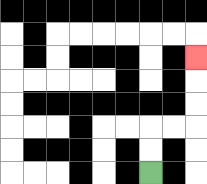{'start': '[6, 7]', 'end': '[8, 2]', 'path_directions': 'U,U,R,R,U,U,U', 'path_coordinates': '[[6, 7], [6, 6], [6, 5], [7, 5], [8, 5], [8, 4], [8, 3], [8, 2]]'}